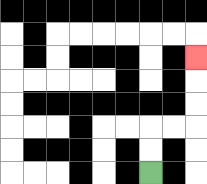{'start': '[6, 7]', 'end': '[8, 2]', 'path_directions': 'U,U,R,R,U,U,U', 'path_coordinates': '[[6, 7], [6, 6], [6, 5], [7, 5], [8, 5], [8, 4], [8, 3], [8, 2]]'}